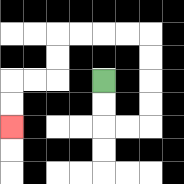{'start': '[4, 3]', 'end': '[0, 5]', 'path_directions': 'D,D,R,R,U,U,U,U,L,L,L,L,D,D,L,L,D,D', 'path_coordinates': '[[4, 3], [4, 4], [4, 5], [5, 5], [6, 5], [6, 4], [6, 3], [6, 2], [6, 1], [5, 1], [4, 1], [3, 1], [2, 1], [2, 2], [2, 3], [1, 3], [0, 3], [0, 4], [0, 5]]'}